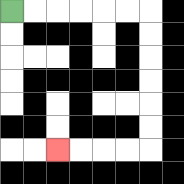{'start': '[0, 0]', 'end': '[2, 6]', 'path_directions': 'R,R,R,R,R,R,D,D,D,D,D,D,L,L,L,L', 'path_coordinates': '[[0, 0], [1, 0], [2, 0], [3, 0], [4, 0], [5, 0], [6, 0], [6, 1], [6, 2], [6, 3], [6, 4], [6, 5], [6, 6], [5, 6], [4, 6], [3, 6], [2, 6]]'}